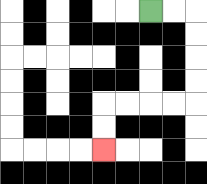{'start': '[6, 0]', 'end': '[4, 6]', 'path_directions': 'R,R,D,D,D,D,L,L,L,L,D,D', 'path_coordinates': '[[6, 0], [7, 0], [8, 0], [8, 1], [8, 2], [8, 3], [8, 4], [7, 4], [6, 4], [5, 4], [4, 4], [4, 5], [4, 6]]'}